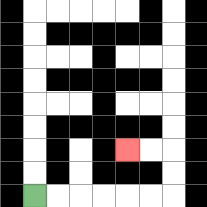{'start': '[1, 8]', 'end': '[5, 6]', 'path_directions': 'R,R,R,R,R,R,U,U,L,L', 'path_coordinates': '[[1, 8], [2, 8], [3, 8], [4, 8], [5, 8], [6, 8], [7, 8], [7, 7], [7, 6], [6, 6], [5, 6]]'}